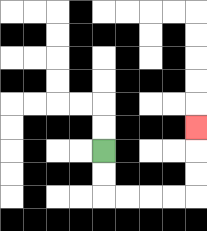{'start': '[4, 6]', 'end': '[8, 5]', 'path_directions': 'D,D,R,R,R,R,U,U,U', 'path_coordinates': '[[4, 6], [4, 7], [4, 8], [5, 8], [6, 8], [7, 8], [8, 8], [8, 7], [8, 6], [8, 5]]'}